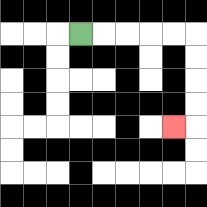{'start': '[3, 1]', 'end': '[7, 5]', 'path_directions': 'R,R,R,R,R,D,D,D,D,L', 'path_coordinates': '[[3, 1], [4, 1], [5, 1], [6, 1], [7, 1], [8, 1], [8, 2], [8, 3], [8, 4], [8, 5], [7, 5]]'}